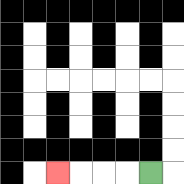{'start': '[6, 7]', 'end': '[2, 7]', 'path_directions': 'L,L,L,L', 'path_coordinates': '[[6, 7], [5, 7], [4, 7], [3, 7], [2, 7]]'}